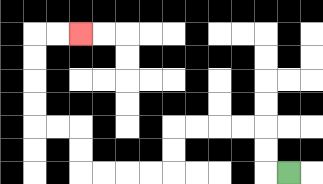{'start': '[12, 7]', 'end': '[3, 1]', 'path_directions': 'L,U,U,L,L,L,L,D,D,L,L,L,L,U,U,L,L,U,U,U,U,R,R', 'path_coordinates': '[[12, 7], [11, 7], [11, 6], [11, 5], [10, 5], [9, 5], [8, 5], [7, 5], [7, 6], [7, 7], [6, 7], [5, 7], [4, 7], [3, 7], [3, 6], [3, 5], [2, 5], [1, 5], [1, 4], [1, 3], [1, 2], [1, 1], [2, 1], [3, 1]]'}